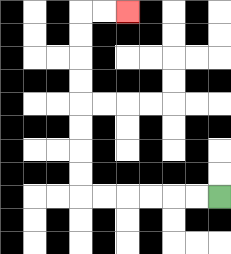{'start': '[9, 8]', 'end': '[5, 0]', 'path_directions': 'L,L,L,L,L,L,U,U,U,U,U,U,U,U,R,R', 'path_coordinates': '[[9, 8], [8, 8], [7, 8], [6, 8], [5, 8], [4, 8], [3, 8], [3, 7], [3, 6], [3, 5], [3, 4], [3, 3], [3, 2], [3, 1], [3, 0], [4, 0], [5, 0]]'}